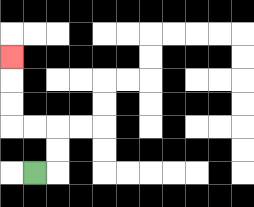{'start': '[1, 7]', 'end': '[0, 2]', 'path_directions': 'R,U,U,L,L,U,U,U', 'path_coordinates': '[[1, 7], [2, 7], [2, 6], [2, 5], [1, 5], [0, 5], [0, 4], [0, 3], [0, 2]]'}